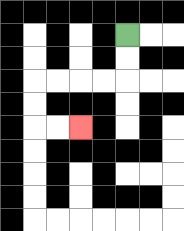{'start': '[5, 1]', 'end': '[3, 5]', 'path_directions': 'D,D,L,L,L,L,D,D,R,R', 'path_coordinates': '[[5, 1], [5, 2], [5, 3], [4, 3], [3, 3], [2, 3], [1, 3], [1, 4], [1, 5], [2, 5], [3, 5]]'}